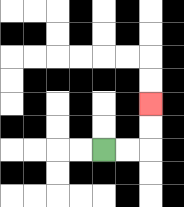{'start': '[4, 6]', 'end': '[6, 4]', 'path_directions': 'R,R,U,U', 'path_coordinates': '[[4, 6], [5, 6], [6, 6], [6, 5], [6, 4]]'}